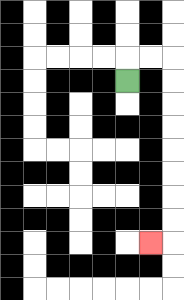{'start': '[5, 3]', 'end': '[6, 10]', 'path_directions': 'U,R,R,D,D,D,D,D,D,D,D,L', 'path_coordinates': '[[5, 3], [5, 2], [6, 2], [7, 2], [7, 3], [7, 4], [7, 5], [7, 6], [7, 7], [7, 8], [7, 9], [7, 10], [6, 10]]'}